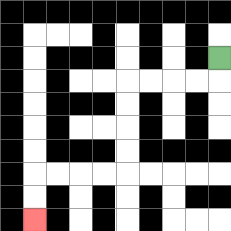{'start': '[9, 2]', 'end': '[1, 9]', 'path_directions': 'D,L,L,L,L,D,D,D,D,L,L,L,L,D,D', 'path_coordinates': '[[9, 2], [9, 3], [8, 3], [7, 3], [6, 3], [5, 3], [5, 4], [5, 5], [5, 6], [5, 7], [4, 7], [3, 7], [2, 7], [1, 7], [1, 8], [1, 9]]'}